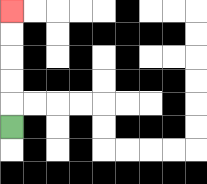{'start': '[0, 5]', 'end': '[0, 0]', 'path_directions': 'U,U,U,U,U', 'path_coordinates': '[[0, 5], [0, 4], [0, 3], [0, 2], [0, 1], [0, 0]]'}